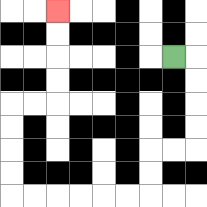{'start': '[7, 2]', 'end': '[2, 0]', 'path_directions': 'R,D,D,D,D,L,L,D,D,L,L,L,L,L,L,U,U,U,U,R,R,U,U,U,U', 'path_coordinates': '[[7, 2], [8, 2], [8, 3], [8, 4], [8, 5], [8, 6], [7, 6], [6, 6], [6, 7], [6, 8], [5, 8], [4, 8], [3, 8], [2, 8], [1, 8], [0, 8], [0, 7], [0, 6], [0, 5], [0, 4], [1, 4], [2, 4], [2, 3], [2, 2], [2, 1], [2, 0]]'}